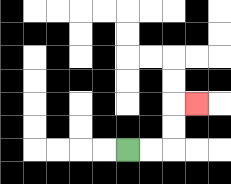{'start': '[5, 6]', 'end': '[8, 4]', 'path_directions': 'R,R,U,U,R', 'path_coordinates': '[[5, 6], [6, 6], [7, 6], [7, 5], [7, 4], [8, 4]]'}